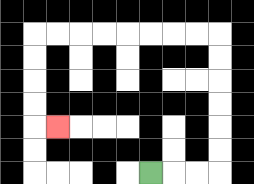{'start': '[6, 7]', 'end': '[2, 5]', 'path_directions': 'R,R,R,U,U,U,U,U,U,L,L,L,L,L,L,L,L,D,D,D,D,R', 'path_coordinates': '[[6, 7], [7, 7], [8, 7], [9, 7], [9, 6], [9, 5], [9, 4], [9, 3], [9, 2], [9, 1], [8, 1], [7, 1], [6, 1], [5, 1], [4, 1], [3, 1], [2, 1], [1, 1], [1, 2], [1, 3], [1, 4], [1, 5], [2, 5]]'}